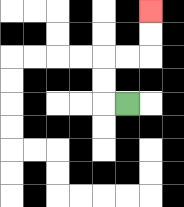{'start': '[5, 4]', 'end': '[6, 0]', 'path_directions': 'L,U,U,R,R,U,U', 'path_coordinates': '[[5, 4], [4, 4], [4, 3], [4, 2], [5, 2], [6, 2], [6, 1], [6, 0]]'}